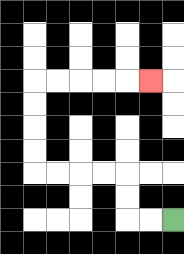{'start': '[7, 9]', 'end': '[6, 3]', 'path_directions': 'L,L,U,U,L,L,L,L,U,U,U,U,R,R,R,R,R', 'path_coordinates': '[[7, 9], [6, 9], [5, 9], [5, 8], [5, 7], [4, 7], [3, 7], [2, 7], [1, 7], [1, 6], [1, 5], [1, 4], [1, 3], [2, 3], [3, 3], [4, 3], [5, 3], [6, 3]]'}